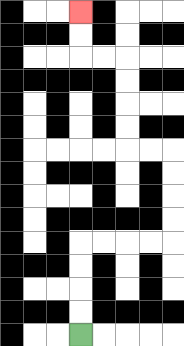{'start': '[3, 14]', 'end': '[3, 0]', 'path_directions': 'U,U,U,U,R,R,R,R,U,U,U,U,L,L,U,U,U,U,L,L,U,U', 'path_coordinates': '[[3, 14], [3, 13], [3, 12], [3, 11], [3, 10], [4, 10], [5, 10], [6, 10], [7, 10], [7, 9], [7, 8], [7, 7], [7, 6], [6, 6], [5, 6], [5, 5], [5, 4], [5, 3], [5, 2], [4, 2], [3, 2], [3, 1], [3, 0]]'}